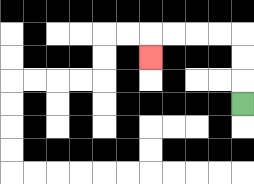{'start': '[10, 4]', 'end': '[6, 2]', 'path_directions': 'U,U,U,L,L,L,L,D', 'path_coordinates': '[[10, 4], [10, 3], [10, 2], [10, 1], [9, 1], [8, 1], [7, 1], [6, 1], [6, 2]]'}